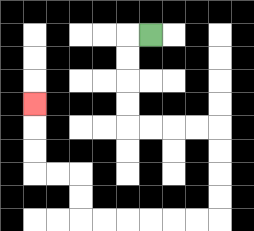{'start': '[6, 1]', 'end': '[1, 4]', 'path_directions': 'L,D,D,D,D,R,R,R,R,D,D,D,D,L,L,L,L,L,L,U,U,L,L,U,U,U', 'path_coordinates': '[[6, 1], [5, 1], [5, 2], [5, 3], [5, 4], [5, 5], [6, 5], [7, 5], [8, 5], [9, 5], [9, 6], [9, 7], [9, 8], [9, 9], [8, 9], [7, 9], [6, 9], [5, 9], [4, 9], [3, 9], [3, 8], [3, 7], [2, 7], [1, 7], [1, 6], [1, 5], [1, 4]]'}